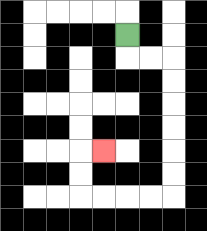{'start': '[5, 1]', 'end': '[4, 6]', 'path_directions': 'D,R,R,D,D,D,D,D,D,L,L,L,L,U,U,R', 'path_coordinates': '[[5, 1], [5, 2], [6, 2], [7, 2], [7, 3], [7, 4], [7, 5], [7, 6], [7, 7], [7, 8], [6, 8], [5, 8], [4, 8], [3, 8], [3, 7], [3, 6], [4, 6]]'}